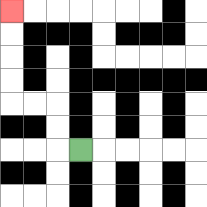{'start': '[3, 6]', 'end': '[0, 0]', 'path_directions': 'L,U,U,L,L,U,U,U,U', 'path_coordinates': '[[3, 6], [2, 6], [2, 5], [2, 4], [1, 4], [0, 4], [0, 3], [0, 2], [0, 1], [0, 0]]'}